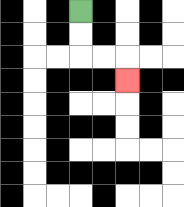{'start': '[3, 0]', 'end': '[5, 3]', 'path_directions': 'D,D,R,R,D', 'path_coordinates': '[[3, 0], [3, 1], [3, 2], [4, 2], [5, 2], [5, 3]]'}